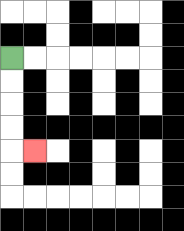{'start': '[0, 2]', 'end': '[1, 6]', 'path_directions': 'D,D,D,D,R', 'path_coordinates': '[[0, 2], [0, 3], [0, 4], [0, 5], [0, 6], [1, 6]]'}